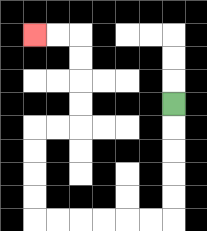{'start': '[7, 4]', 'end': '[1, 1]', 'path_directions': 'D,D,D,D,D,L,L,L,L,L,L,U,U,U,U,R,R,U,U,U,U,L,L', 'path_coordinates': '[[7, 4], [7, 5], [7, 6], [7, 7], [7, 8], [7, 9], [6, 9], [5, 9], [4, 9], [3, 9], [2, 9], [1, 9], [1, 8], [1, 7], [1, 6], [1, 5], [2, 5], [3, 5], [3, 4], [3, 3], [3, 2], [3, 1], [2, 1], [1, 1]]'}